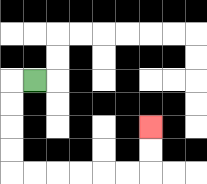{'start': '[1, 3]', 'end': '[6, 5]', 'path_directions': 'L,D,D,D,D,R,R,R,R,R,R,U,U', 'path_coordinates': '[[1, 3], [0, 3], [0, 4], [0, 5], [0, 6], [0, 7], [1, 7], [2, 7], [3, 7], [4, 7], [5, 7], [6, 7], [6, 6], [6, 5]]'}